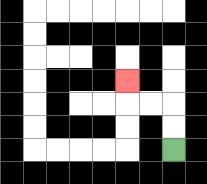{'start': '[7, 6]', 'end': '[5, 3]', 'path_directions': 'U,U,L,L,U', 'path_coordinates': '[[7, 6], [7, 5], [7, 4], [6, 4], [5, 4], [5, 3]]'}